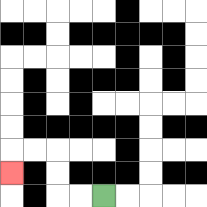{'start': '[4, 8]', 'end': '[0, 7]', 'path_directions': 'L,L,U,U,L,L,D', 'path_coordinates': '[[4, 8], [3, 8], [2, 8], [2, 7], [2, 6], [1, 6], [0, 6], [0, 7]]'}